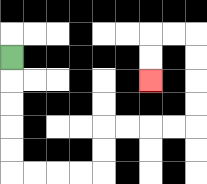{'start': '[0, 2]', 'end': '[6, 3]', 'path_directions': 'D,D,D,D,D,R,R,R,R,U,U,R,R,R,R,U,U,U,U,L,L,D,D', 'path_coordinates': '[[0, 2], [0, 3], [0, 4], [0, 5], [0, 6], [0, 7], [1, 7], [2, 7], [3, 7], [4, 7], [4, 6], [4, 5], [5, 5], [6, 5], [7, 5], [8, 5], [8, 4], [8, 3], [8, 2], [8, 1], [7, 1], [6, 1], [6, 2], [6, 3]]'}